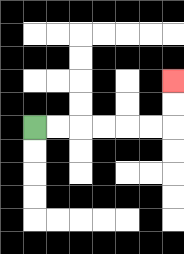{'start': '[1, 5]', 'end': '[7, 3]', 'path_directions': 'R,R,R,R,R,R,U,U', 'path_coordinates': '[[1, 5], [2, 5], [3, 5], [4, 5], [5, 5], [6, 5], [7, 5], [7, 4], [7, 3]]'}